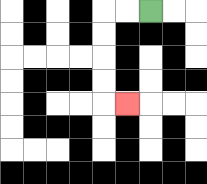{'start': '[6, 0]', 'end': '[5, 4]', 'path_directions': 'L,L,D,D,D,D,R', 'path_coordinates': '[[6, 0], [5, 0], [4, 0], [4, 1], [4, 2], [4, 3], [4, 4], [5, 4]]'}